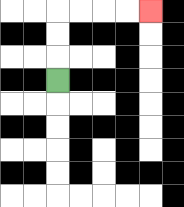{'start': '[2, 3]', 'end': '[6, 0]', 'path_directions': 'U,U,U,R,R,R,R', 'path_coordinates': '[[2, 3], [2, 2], [2, 1], [2, 0], [3, 0], [4, 0], [5, 0], [6, 0]]'}